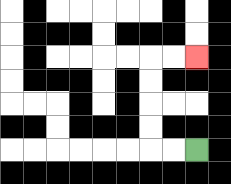{'start': '[8, 6]', 'end': '[8, 2]', 'path_directions': 'L,L,U,U,U,U,R,R', 'path_coordinates': '[[8, 6], [7, 6], [6, 6], [6, 5], [6, 4], [6, 3], [6, 2], [7, 2], [8, 2]]'}